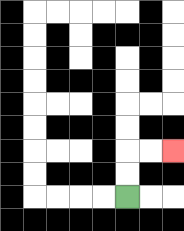{'start': '[5, 8]', 'end': '[7, 6]', 'path_directions': 'U,U,R,R', 'path_coordinates': '[[5, 8], [5, 7], [5, 6], [6, 6], [7, 6]]'}